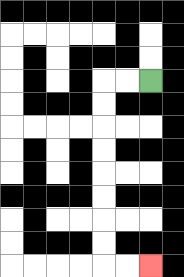{'start': '[6, 3]', 'end': '[6, 11]', 'path_directions': 'L,L,D,D,D,D,D,D,D,D,R,R', 'path_coordinates': '[[6, 3], [5, 3], [4, 3], [4, 4], [4, 5], [4, 6], [4, 7], [4, 8], [4, 9], [4, 10], [4, 11], [5, 11], [6, 11]]'}